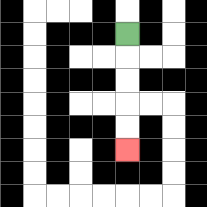{'start': '[5, 1]', 'end': '[5, 6]', 'path_directions': 'D,D,D,D,D', 'path_coordinates': '[[5, 1], [5, 2], [5, 3], [5, 4], [5, 5], [5, 6]]'}